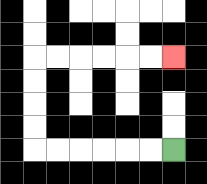{'start': '[7, 6]', 'end': '[7, 2]', 'path_directions': 'L,L,L,L,L,L,U,U,U,U,R,R,R,R,R,R', 'path_coordinates': '[[7, 6], [6, 6], [5, 6], [4, 6], [3, 6], [2, 6], [1, 6], [1, 5], [1, 4], [1, 3], [1, 2], [2, 2], [3, 2], [4, 2], [5, 2], [6, 2], [7, 2]]'}